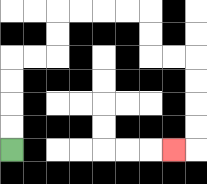{'start': '[0, 6]', 'end': '[7, 6]', 'path_directions': 'U,U,U,U,R,R,U,U,R,R,R,R,D,D,R,R,D,D,D,D,L', 'path_coordinates': '[[0, 6], [0, 5], [0, 4], [0, 3], [0, 2], [1, 2], [2, 2], [2, 1], [2, 0], [3, 0], [4, 0], [5, 0], [6, 0], [6, 1], [6, 2], [7, 2], [8, 2], [8, 3], [8, 4], [8, 5], [8, 6], [7, 6]]'}